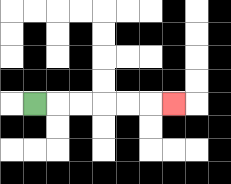{'start': '[1, 4]', 'end': '[7, 4]', 'path_directions': 'R,R,R,R,R,R', 'path_coordinates': '[[1, 4], [2, 4], [3, 4], [4, 4], [5, 4], [6, 4], [7, 4]]'}